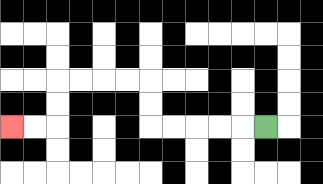{'start': '[11, 5]', 'end': '[0, 5]', 'path_directions': 'L,L,L,L,L,U,U,L,L,L,L,D,D,L,L', 'path_coordinates': '[[11, 5], [10, 5], [9, 5], [8, 5], [7, 5], [6, 5], [6, 4], [6, 3], [5, 3], [4, 3], [3, 3], [2, 3], [2, 4], [2, 5], [1, 5], [0, 5]]'}